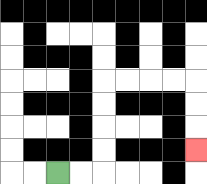{'start': '[2, 7]', 'end': '[8, 6]', 'path_directions': 'R,R,U,U,U,U,R,R,R,R,D,D,D', 'path_coordinates': '[[2, 7], [3, 7], [4, 7], [4, 6], [4, 5], [4, 4], [4, 3], [5, 3], [6, 3], [7, 3], [8, 3], [8, 4], [8, 5], [8, 6]]'}